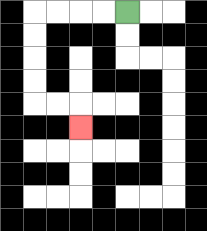{'start': '[5, 0]', 'end': '[3, 5]', 'path_directions': 'L,L,L,L,D,D,D,D,R,R,D', 'path_coordinates': '[[5, 0], [4, 0], [3, 0], [2, 0], [1, 0], [1, 1], [1, 2], [1, 3], [1, 4], [2, 4], [3, 4], [3, 5]]'}